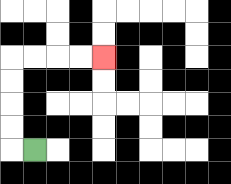{'start': '[1, 6]', 'end': '[4, 2]', 'path_directions': 'L,U,U,U,U,R,R,R,R', 'path_coordinates': '[[1, 6], [0, 6], [0, 5], [0, 4], [0, 3], [0, 2], [1, 2], [2, 2], [3, 2], [4, 2]]'}